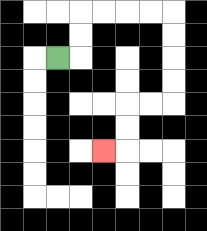{'start': '[2, 2]', 'end': '[4, 6]', 'path_directions': 'R,U,U,R,R,R,R,D,D,D,D,L,L,D,D,L', 'path_coordinates': '[[2, 2], [3, 2], [3, 1], [3, 0], [4, 0], [5, 0], [6, 0], [7, 0], [7, 1], [7, 2], [7, 3], [7, 4], [6, 4], [5, 4], [5, 5], [5, 6], [4, 6]]'}